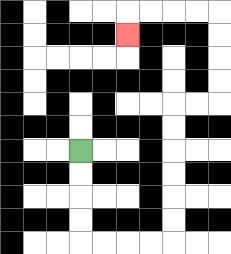{'start': '[3, 6]', 'end': '[5, 1]', 'path_directions': 'D,D,D,D,R,R,R,R,U,U,U,U,U,U,R,R,U,U,U,U,L,L,L,L,D', 'path_coordinates': '[[3, 6], [3, 7], [3, 8], [3, 9], [3, 10], [4, 10], [5, 10], [6, 10], [7, 10], [7, 9], [7, 8], [7, 7], [7, 6], [7, 5], [7, 4], [8, 4], [9, 4], [9, 3], [9, 2], [9, 1], [9, 0], [8, 0], [7, 0], [6, 0], [5, 0], [5, 1]]'}